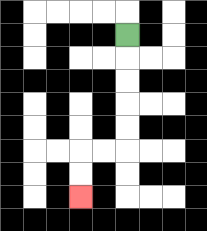{'start': '[5, 1]', 'end': '[3, 8]', 'path_directions': 'D,D,D,D,D,L,L,D,D', 'path_coordinates': '[[5, 1], [5, 2], [5, 3], [5, 4], [5, 5], [5, 6], [4, 6], [3, 6], [3, 7], [3, 8]]'}